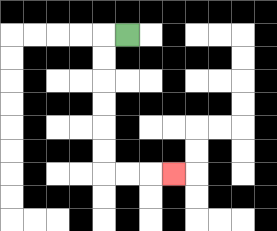{'start': '[5, 1]', 'end': '[7, 7]', 'path_directions': 'L,D,D,D,D,D,D,R,R,R', 'path_coordinates': '[[5, 1], [4, 1], [4, 2], [4, 3], [4, 4], [4, 5], [4, 6], [4, 7], [5, 7], [6, 7], [7, 7]]'}